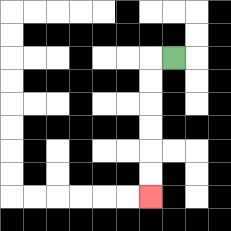{'start': '[7, 2]', 'end': '[6, 8]', 'path_directions': 'L,D,D,D,D,D,D', 'path_coordinates': '[[7, 2], [6, 2], [6, 3], [6, 4], [6, 5], [6, 6], [6, 7], [6, 8]]'}